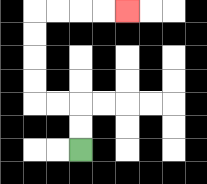{'start': '[3, 6]', 'end': '[5, 0]', 'path_directions': 'U,U,L,L,U,U,U,U,R,R,R,R', 'path_coordinates': '[[3, 6], [3, 5], [3, 4], [2, 4], [1, 4], [1, 3], [1, 2], [1, 1], [1, 0], [2, 0], [3, 0], [4, 0], [5, 0]]'}